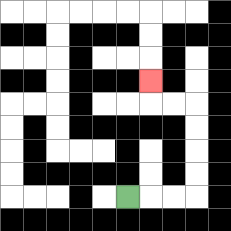{'start': '[5, 8]', 'end': '[6, 3]', 'path_directions': 'R,R,R,U,U,U,U,L,L,U', 'path_coordinates': '[[5, 8], [6, 8], [7, 8], [8, 8], [8, 7], [8, 6], [8, 5], [8, 4], [7, 4], [6, 4], [6, 3]]'}